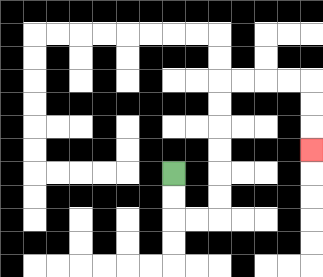{'start': '[7, 7]', 'end': '[13, 6]', 'path_directions': 'D,D,R,R,U,U,U,U,U,U,R,R,R,R,D,D,D', 'path_coordinates': '[[7, 7], [7, 8], [7, 9], [8, 9], [9, 9], [9, 8], [9, 7], [9, 6], [9, 5], [9, 4], [9, 3], [10, 3], [11, 3], [12, 3], [13, 3], [13, 4], [13, 5], [13, 6]]'}